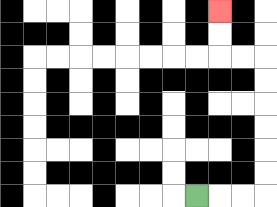{'start': '[8, 8]', 'end': '[9, 0]', 'path_directions': 'R,R,R,U,U,U,U,U,U,L,L,U,U', 'path_coordinates': '[[8, 8], [9, 8], [10, 8], [11, 8], [11, 7], [11, 6], [11, 5], [11, 4], [11, 3], [11, 2], [10, 2], [9, 2], [9, 1], [9, 0]]'}